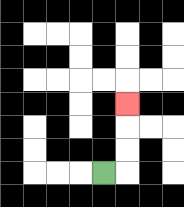{'start': '[4, 7]', 'end': '[5, 4]', 'path_directions': 'R,U,U,U', 'path_coordinates': '[[4, 7], [5, 7], [5, 6], [5, 5], [5, 4]]'}